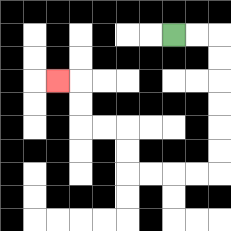{'start': '[7, 1]', 'end': '[2, 3]', 'path_directions': 'R,R,D,D,D,D,D,D,L,L,L,L,U,U,L,L,U,U,L', 'path_coordinates': '[[7, 1], [8, 1], [9, 1], [9, 2], [9, 3], [9, 4], [9, 5], [9, 6], [9, 7], [8, 7], [7, 7], [6, 7], [5, 7], [5, 6], [5, 5], [4, 5], [3, 5], [3, 4], [3, 3], [2, 3]]'}